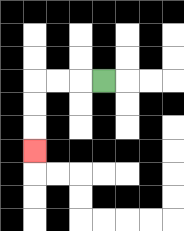{'start': '[4, 3]', 'end': '[1, 6]', 'path_directions': 'L,L,L,D,D,D', 'path_coordinates': '[[4, 3], [3, 3], [2, 3], [1, 3], [1, 4], [1, 5], [1, 6]]'}